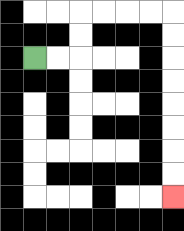{'start': '[1, 2]', 'end': '[7, 8]', 'path_directions': 'R,R,U,U,R,R,R,R,D,D,D,D,D,D,D,D', 'path_coordinates': '[[1, 2], [2, 2], [3, 2], [3, 1], [3, 0], [4, 0], [5, 0], [6, 0], [7, 0], [7, 1], [7, 2], [7, 3], [7, 4], [7, 5], [7, 6], [7, 7], [7, 8]]'}